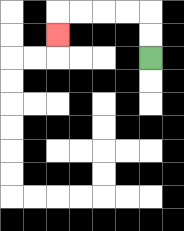{'start': '[6, 2]', 'end': '[2, 1]', 'path_directions': 'U,U,L,L,L,L,D', 'path_coordinates': '[[6, 2], [6, 1], [6, 0], [5, 0], [4, 0], [3, 0], [2, 0], [2, 1]]'}